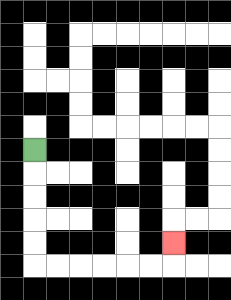{'start': '[1, 6]', 'end': '[7, 10]', 'path_directions': 'D,D,D,D,D,R,R,R,R,R,R,U', 'path_coordinates': '[[1, 6], [1, 7], [1, 8], [1, 9], [1, 10], [1, 11], [2, 11], [3, 11], [4, 11], [5, 11], [6, 11], [7, 11], [7, 10]]'}